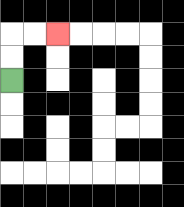{'start': '[0, 3]', 'end': '[2, 1]', 'path_directions': 'U,U,R,R', 'path_coordinates': '[[0, 3], [0, 2], [0, 1], [1, 1], [2, 1]]'}